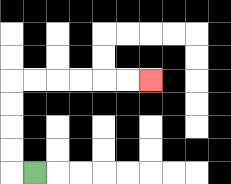{'start': '[1, 7]', 'end': '[6, 3]', 'path_directions': 'L,U,U,U,U,R,R,R,R,R,R', 'path_coordinates': '[[1, 7], [0, 7], [0, 6], [0, 5], [0, 4], [0, 3], [1, 3], [2, 3], [3, 3], [4, 3], [5, 3], [6, 3]]'}